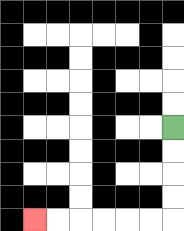{'start': '[7, 5]', 'end': '[1, 9]', 'path_directions': 'D,D,D,D,L,L,L,L,L,L', 'path_coordinates': '[[7, 5], [7, 6], [7, 7], [7, 8], [7, 9], [6, 9], [5, 9], [4, 9], [3, 9], [2, 9], [1, 9]]'}